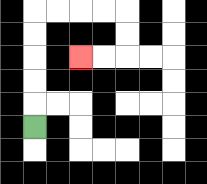{'start': '[1, 5]', 'end': '[3, 2]', 'path_directions': 'U,U,U,U,U,R,R,R,R,D,D,L,L', 'path_coordinates': '[[1, 5], [1, 4], [1, 3], [1, 2], [1, 1], [1, 0], [2, 0], [3, 0], [4, 0], [5, 0], [5, 1], [5, 2], [4, 2], [3, 2]]'}